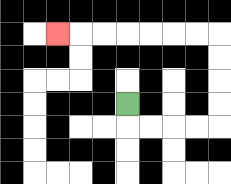{'start': '[5, 4]', 'end': '[2, 1]', 'path_directions': 'D,R,R,R,R,U,U,U,U,L,L,L,L,L,L,L', 'path_coordinates': '[[5, 4], [5, 5], [6, 5], [7, 5], [8, 5], [9, 5], [9, 4], [9, 3], [9, 2], [9, 1], [8, 1], [7, 1], [6, 1], [5, 1], [4, 1], [3, 1], [2, 1]]'}